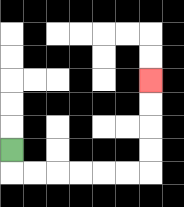{'start': '[0, 6]', 'end': '[6, 3]', 'path_directions': 'D,R,R,R,R,R,R,U,U,U,U', 'path_coordinates': '[[0, 6], [0, 7], [1, 7], [2, 7], [3, 7], [4, 7], [5, 7], [6, 7], [6, 6], [6, 5], [6, 4], [6, 3]]'}